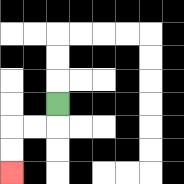{'start': '[2, 4]', 'end': '[0, 7]', 'path_directions': 'D,L,L,D,D', 'path_coordinates': '[[2, 4], [2, 5], [1, 5], [0, 5], [0, 6], [0, 7]]'}